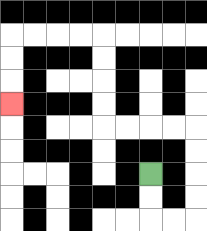{'start': '[6, 7]', 'end': '[0, 4]', 'path_directions': 'D,D,R,R,U,U,U,U,L,L,L,L,U,U,U,U,L,L,L,L,D,D,D', 'path_coordinates': '[[6, 7], [6, 8], [6, 9], [7, 9], [8, 9], [8, 8], [8, 7], [8, 6], [8, 5], [7, 5], [6, 5], [5, 5], [4, 5], [4, 4], [4, 3], [4, 2], [4, 1], [3, 1], [2, 1], [1, 1], [0, 1], [0, 2], [0, 3], [0, 4]]'}